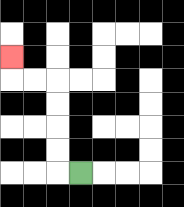{'start': '[3, 7]', 'end': '[0, 2]', 'path_directions': 'L,U,U,U,U,L,L,U', 'path_coordinates': '[[3, 7], [2, 7], [2, 6], [2, 5], [2, 4], [2, 3], [1, 3], [0, 3], [0, 2]]'}